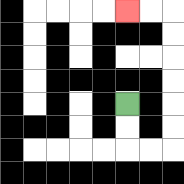{'start': '[5, 4]', 'end': '[5, 0]', 'path_directions': 'D,D,R,R,U,U,U,U,U,U,L,L', 'path_coordinates': '[[5, 4], [5, 5], [5, 6], [6, 6], [7, 6], [7, 5], [7, 4], [7, 3], [7, 2], [7, 1], [7, 0], [6, 0], [5, 0]]'}